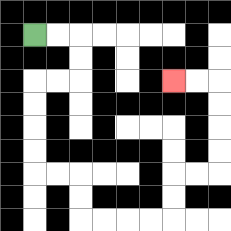{'start': '[1, 1]', 'end': '[7, 3]', 'path_directions': 'R,R,D,D,L,L,D,D,D,D,R,R,D,D,R,R,R,R,U,U,R,R,U,U,U,U,L,L', 'path_coordinates': '[[1, 1], [2, 1], [3, 1], [3, 2], [3, 3], [2, 3], [1, 3], [1, 4], [1, 5], [1, 6], [1, 7], [2, 7], [3, 7], [3, 8], [3, 9], [4, 9], [5, 9], [6, 9], [7, 9], [7, 8], [7, 7], [8, 7], [9, 7], [9, 6], [9, 5], [9, 4], [9, 3], [8, 3], [7, 3]]'}